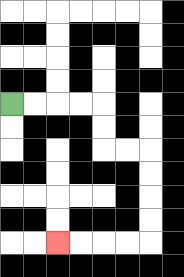{'start': '[0, 4]', 'end': '[2, 10]', 'path_directions': 'R,R,R,R,D,D,R,R,D,D,D,D,L,L,L,L', 'path_coordinates': '[[0, 4], [1, 4], [2, 4], [3, 4], [4, 4], [4, 5], [4, 6], [5, 6], [6, 6], [6, 7], [6, 8], [6, 9], [6, 10], [5, 10], [4, 10], [3, 10], [2, 10]]'}